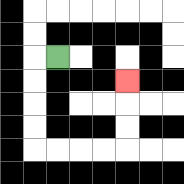{'start': '[2, 2]', 'end': '[5, 3]', 'path_directions': 'L,D,D,D,D,R,R,R,R,U,U,U', 'path_coordinates': '[[2, 2], [1, 2], [1, 3], [1, 4], [1, 5], [1, 6], [2, 6], [3, 6], [4, 6], [5, 6], [5, 5], [5, 4], [5, 3]]'}